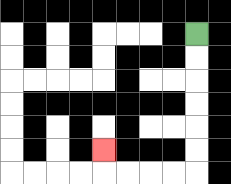{'start': '[8, 1]', 'end': '[4, 6]', 'path_directions': 'D,D,D,D,D,D,L,L,L,L,U', 'path_coordinates': '[[8, 1], [8, 2], [8, 3], [8, 4], [8, 5], [8, 6], [8, 7], [7, 7], [6, 7], [5, 7], [4, 7], [4, 6]]'}